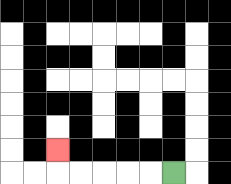{'start': '[7, 7]', 'end': '[2, 6]', 'path_directions': 'L,L,L,L,L,U', 'path_coordinates': '[[7, 7], [6, 7], [5, 7], [4, 7], [3, 7], [2, 7], [2, 6]]'}